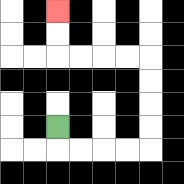{'start': '[2, 5]', 'end': '[2, 0]', 'path_directions': 'D,R,R,R,R,U,U,U,U,L,L,L,L,U,U', 'path_coordinates': '[[2, 5], [2, 6], [3, 6], [4, 6], [5, 6], [6, 6], [6, 5], [6, 4], [6, 3], [6, 2], [5, 2], [4, 2], [3, 2], [2, 2], [2, 1], [2, 0]]'}